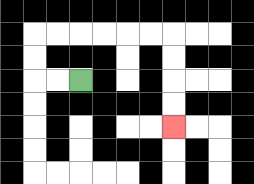{'start': '[3, 3]', 'end': '[7, 5]', 'path_directions': 'L,L,U,U,R,R,R,R,R,R,D,D,D,D', 'path_coordinates': '[[3, 3], [2, 3], [1, 3], [1, 2], [1, 1], [2, 1], [3, 1], [4, 1], [5, 1], [6, 1], [7, 1], [7, 2], [7, 3], [7, 4], [7, 5]]'}